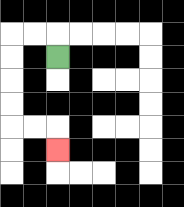{'start': '[2, 2]', 'end': '[2, 6]', 'path_directions': 'U,L,L,D,D,D,D,R,R,D', 'path_coordinates': '[[2, 2], [2, 1], [1, 1], [0, 1], [0, 2], [0, 3], [0, 4], [0, 5], [1, 5], [2, 5], [2, 6]]'}